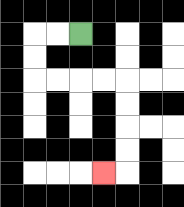{'start': '[3, 1]', 'end': '[4, 7]', 'path_directions': 'L,L,D,D,R,R,R,R,D,D,D,D,L', 'path_coordinates': '[[3, 1], [2, 1], [1, 1], [1, 2], [1, 3], [2, 3], [3, 3], [4, 3], [5, 3], [5, 4], [5, 5], [5, 6], [5, 7], [4, 7]]'}